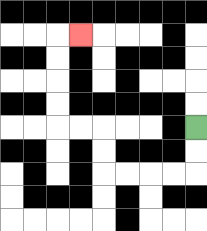{'start': '[8, 5]', 'end': '[3, 1]', 'path_directions': 'D,D,L,L,L,L,U,U,L,L,U,U,U,U,R', 'path_coordinates': '[[8, 5], [8, 6], [8, 7], [7, 7], [6, 7], [5, 7], [4, 7], [4, 6], [4, 5], [3, 5], [2, 5], [2, 4], [2, 3], [2, 2], [2, 1], [3, 1]]'}